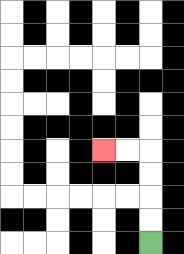{'start': '[6, 10]', 'end': '[4, 6]', 'path_directions': 'U,U,U,U,L,L', 'path_coordinates': '[[6, 10], [6, 9], [6, 8], [6, 7], [6, 6], [5, 6], [4, 6]]'}